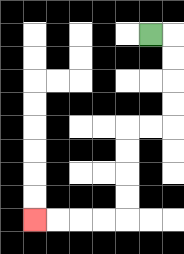{'start': '[6, 1]', 'end': '[1, 9]', 'path_directions': 'R,D,D,D,D,L,L,D,D,D,D,L,L,L,L', 'path_coordinates': '[[6, 1], [7, 1], [7, 2], [7, 3], [7, 4], [7, 5], [6, 5], [5, 5], [5, 6], [5, 7], [5, 8], [5, 9], [4, 9], [3, 9], [2, 9], [1, 9]]'}